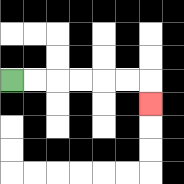{'start': '[0, 3]', 'end': '[6, 4]', 'path_directions': 'R,R,R,R,R,R,D', 'path_coordinates': '[[0, 3], [1, 3], [2, 3], [3, 3], [4, 3], [5, 3], [6, 3], [6, 4]]'}